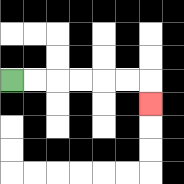{'start': '[0, 3]', 'end': '[6, 4]', 'path_directions': 'R,R,R,R,R,R,D', 'path_coordinates': '[[0, 3], [1, 3], [2, 3], [3, 3], [4, 3], [5, 3], [6, 3], [6, 4]]'}